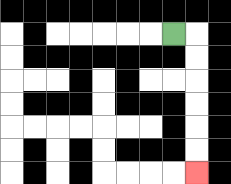{'start': '[7, 1]', 'end': '[8, 7]', 'path_directions': 'R,D,D,D,D,D,D', 'path_coordinates': '[[7, 1], [8, 1], [8, 2], [8, 3], [8, 4], [8, 5], [8, 6], [8, 7]]'}